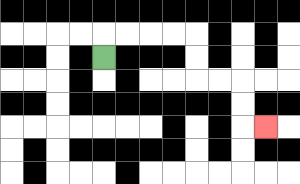{'start': '[4, 2]', 'end': '[11, 5]', 'path_directions': 'U,R,R,R,R,D,D,R,R,D,D,R', 'path_coordinates': '[[4, 2], [4, 1], [5, 1], [6, 1], [7, 1], [8, 1], [8, 2], [8, 3], [9, 3], [10, 3], [10, 4], [10, 5], [11, 5]]'}